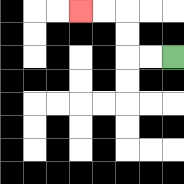{'start': '[7, 2]', 'end': '[3, 0]', 'path_directions': 'L,L,U,U,L,L', 'path_coordinates': '[[7, 2], [6, 2], [5, 2], [5, 1], [5, 0], [4, 0], [3, 0]]'}